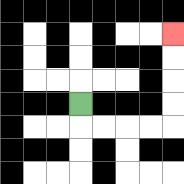{'start': '[3, 4]', 'end': '[7, 1]', 'path_directions': 'D,R,R,R,R,U,U,U,U', 'path_coordinates': '[[3, 4], [3, 5], [4, 5], [5, 5], [6, 5], [7, 5], [7, 4], [7, 3], [7, 2], [7, 1]]'}